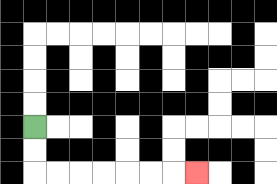{'start': '[1, 5]', 'end': '[8, 7]', 'path_directions': 'D,D,R,R,R,R,R,R,R', 'path_coordinates': '[[1, 5], [1, 6], [1, 7], [2, 7], [3, 7], [4, 7], [5, 7], [6, 7], [7, 7], [8, 7]]'}